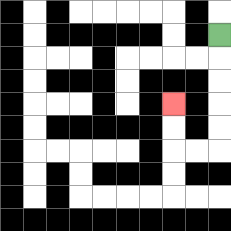{'start': '[9, 1]', 'end': '[7, 4]', 'path_directions': 'D,D,D,D,D,L,L,U,U', 'path_coordinates': '[[9, 1], [9, 2], [9, 3], [9, 4], [9, 5], [9, 6], [8, 6], [7, 6], [7, 5], [7, 4]]'}